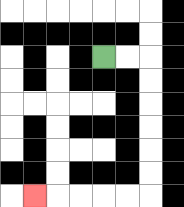{'start': '[4, 2]', 'end': '[1, 8]', 'path_directions': 'R,R,D,D,D,D,D,D,L,L,L,L,L', 'path_coordinates': '[[4, 2], [5, 2], [6, 2], [6, 3], [6, 4], [6, 5], [6, 6], [6, 7], [6, 8], [5, 8], [4, 8], [3, 8], [2, 8], [1, 8]]'}